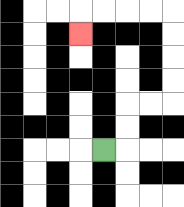{'start': '[4, 6]', 'end': '[3, 1]', 'path_directions': 'R,U,U,R,R,U,U,U,U,L,L,L,L,D', 'path_coordinates': '[[4, 6], [5, 6], [5, 5], [5, 4], [6, 4], [7, 4], [7, 3], [7, 2], [7, 1], [7, 0], [6, 0], [5, 0], [4, 0], [3, 0], [3, 1]]'}